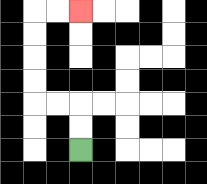{'start': '[3, 6]', 'end': '[3, 0]', 'path_directions': 'U,U,L,L,U,U,U,U,R,R', 'path_coordinates': '[[3, 6], [3, 5], [3, 4], [2, 4], [1, 4], [1, 3], [1, 2], [1, 1], [1, 0], [2, 0], [3, 0]]'}